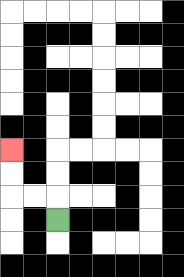{'start': '[2, 9]', 'end': '[0, 6]', 'path_directions': 'U,L,L,U,U', 'path_coordinates': '[[2, 9], [2, 8], [1, 8], [0, 8], [0, 7], [0, 6]]'}